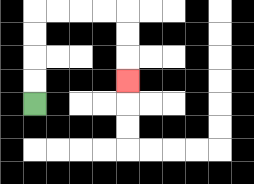{'start': '[1, 4]', 'end': '[5, 3]', 'path_directions': 'U,U,U,U,R,R,R,R,D,D,D', 'path_coordinates': '[[1, 4], [1, 3], [1, 2], [1, 1], [1, 0], [2, 0], [3, 0], [4, 0], [5, 0], [5, 1], [5, 2], [5, 3]]'}